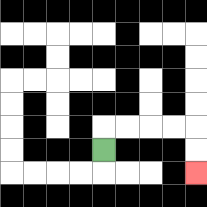{'start': '[4, 6]', 'end': '[8, 7]', 'path_directions': 'U,R,R,R,R,D,D', 'path_coordinates': '[[4, 6], [4, 5], [5, 5], [6, 5], [7, 5], [8, 5], [8, 6], [8, 7]]'}